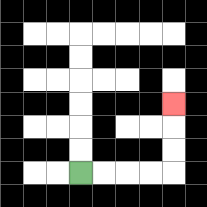{'start': '[3, 7]', 'end': '[7, 4]', 'path_directions': 'R,R,R,R,U,U,U', 'path_coordinates': '[[3, 7], [4, 7], [5, 7], [6, 7], [7, 7], [7, 6], [7, 5], [7, 4]]'}